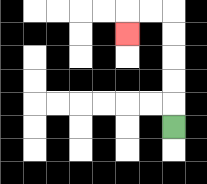{'start': '[7, 5]', 'end': '[5, 1]', 'path_directions': 'U,U,U,U,U,L,L,D', 'path_coordinates': '[[7, 5], [7, 4], [7, 3], [7, 2], [7, 1], [7, 0], [6, 0], [5, 0], [5, 1]]'}